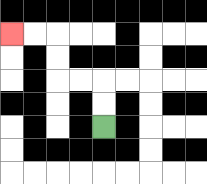{'start': '[4, 5]', 'end': '[0, 1]', 'path_directions': 'U,U,L,L,U,U,L,L', 'path_coordinates': '[[4, 5], [4, 4], [4, 3], [3, 3], [2, 3], [2, 2], [2, 1], [1, 1], [0, 1]]'}